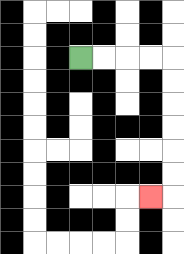{'start': '[3, 2]', 'end': '[6, 8]', 'path_directions': 'R,R,R,R,D,D,D,D,D,D,L', 'path_coordinates': '[[3, 2], [4, 2], [5, 2], [6, 2], [7, 2], [7, 3], [7, 4], [7, 5], [7, 6], [7, 7], [7, 8], [6, 8]]'}